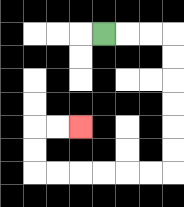{'start': '[4, 1]', 'end': '[3, 5]', 'path_directions': 'R,R,R,D,D,D,D,D,D,L,L,L,L,L,L,U,U,R,R', 'path_coordinates': '[[4, 1], [5, 1], [6, 1], [7, 1], [7, 2], [7, 3], [7, 4], [7, 5], [7, 6], [7, 7], [6, 7], [5, 7], [4, 7], [3, 7], [2, 7], [1, 7], [1, 6], [1, 5], [2, 5], [3, 5]]'}